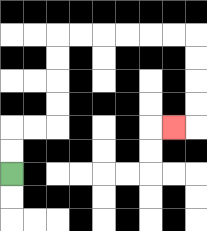{'start': '[0, 7]', 'end': '[7, 5]', 'path_directions': 'U,U,R,R,U,U,U,U,R,R,R,R,R,R,D,D,D,D,L', 'path_coordinates': '[[0, 7], [0, 6], [0, 5], [1, 5], [2, 5], [2, 4], [2, 3], [2, 2], [2, 1], [3, 1], [4, 1], [5, 1], [6, 1], [7, 1], [8, 1], [8, 2], [8, 3], [8, 4], [8, 5], [7, 5]]'}